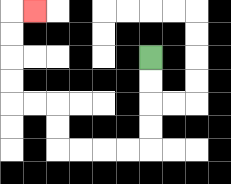{'start': '[6, 2]', 'end': '[1, 0]', 'path_directions': 'D,D,D,D,L,L,L,L,U,U,L,L,U,U,U,U,R', 'path_coordinates': '[[6, 2], [6, 3], [6, 4], [6, 5], [6, 6], [5, 6], [4, 6], [3, 6], [2, 6], [2, 5], [2, 4], [1, 4], [0, 4], [0, 3], [0, 2], [0, 1], [0, 0], [1, 0]]'}